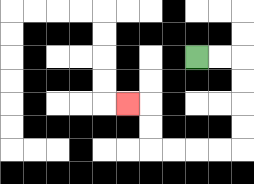{'start': '[8, 2]', 'end': '[5, 4]', 'path_directions': 'R,R,D,D,D,D,L,L,L,L,U,U,L', 'path_coordinates': '[[8, 2], [9, 2], [10, 2], [10, 3], [10, 4], [10, 5], [10, 6], [9, 6], [8, 6], [7, 6], [6, 6], [6, 5], [6, 4], [5, 4]]'}